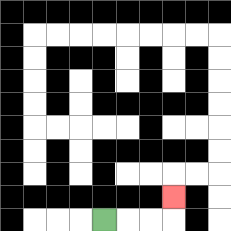{'start': '[4, 9]', 'end': '[7, 8]', 'path_directions': 'R,R,R,U', 'path_coordinates': '[[4, 9], [5, 9], [6, 9], [7, 9], [7, 8]]'}